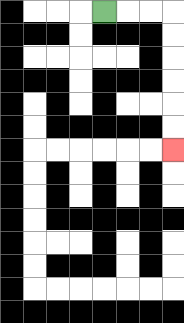{'start': '[4, 0]', 'end': '[7, 6]', 'path_directions': 'R,R,R,D,D,D,D,D,D', 'path_coordinates': '[[4, 0], [5, 0], [6, 0], [7, 0], [7, 1], [7, 2], [7, 3], [7, 4], [7, 5], [7, 6]]'}